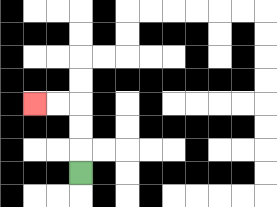{'start': '[3, 7]', 'end': '[1, 4]', 'path_directions': 'U,U,U,L,L', 'path_coordinates': '[[3, 7], [3, 6], [3, 5], [3, 4], [2, 4], [1, 4]]'}